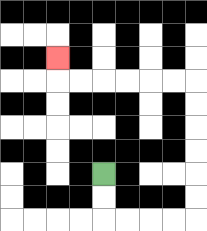{'start': '[4, 7]', 'end': '[2, 2]', 'path_directions': 'D,D,R,R,R,R,U,U,U,U,U,U,L,L,L,L,L,L,U', 'path_coordinates': '[[4, 7], [4, 8], [4, 9], [5, 9], [6, 9], [7, 9], [8, 9], [8, 8], [8, 7], [8, 6], [8, 5], [8, 4], [8, 3], [7, 3], [6, 3], [5, 3], [4, 3], [3, 3], [2, 3], [2, 2]]'}